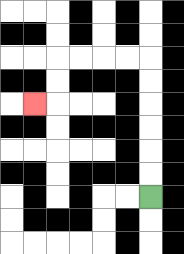{'start': '[6, 8]', 'end': '[1, 4]', 'path_directions': 'U,U,U,U,U,U,L,L,L,L,D,D,L', 'path_coordinates': '[[6, 8], [6, 7], [6, 6], [6, 5], [6, 4], [6, 3], [6, 2], [5, 2], [4, 2], [3, 2], [2, 2], [2, 3], [2, 4], [1, 4]]'}